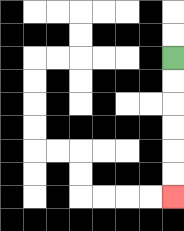{'start': '[7, 2]', 'end': '[7, 8]', 'path_directions': 'D,D,D,D,D,D', 'path_coordinates': '[[7, 2], [7, 3], [7, 4], [7, 5], [7, 6], [7, 7], [7, 8]]'}